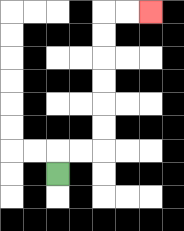{'start': '[2, 7]', 'end': '[6, 0]', 'path_directions': 'U,R,R,U,U,U,U,U,U,R,R', 'path_coordinates': '[[2, 7], [2, 6], [3, 6], [4, 6], [4, 5], [4, 4], [4, 3], [4, 2], [4, 1], [4, 0], [5, 0], [6, 0]]'}